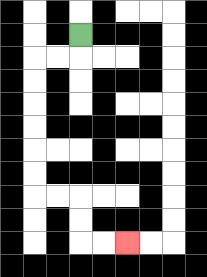{'start': '[3, 1]', 'end': '[5, 10]', 'path_directions': 'D,L,L,D,D,D,D,D,D,R,R,D,D,R,R', 'path_coordinates': '[[3, 1], [3, 2], [2, 2], [1, 2], [1, 3], [1, 4], [1, 5], [1, 6], [1, 7], [1, 8], [2, 8], [3, 8], [3, 9], [3, 10], [4, 10], [5, 10]]'}